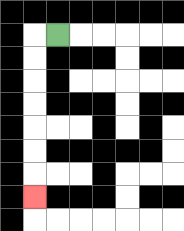{'start': '[2, 1]', 'end': '[1, 8]', 'path_directions': 'L,D,D,D,D,D,D,D', 'path_coordinates': '[[2, 1], [1, 1], [1, 2], [1, 3], [1, 4], [1, 5], [1, 6], [1, 7], [1, 8]]'}